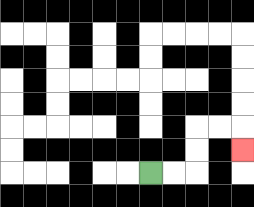{'start': '[6, 7]', 'end': '[10, 6]', 'path_directions': 'R,R,U,U,R,R,D', 'path_coordinates': '[[6, 7], [7, 7], [8, 7], [8, 6], [8, 5], [9, 5], [10, 5], [10, 6]]'}